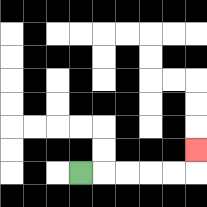{'start': '[3, 7]', 'end': '[8, 6]', 'path_directions': 'R,R,R,R,R,U', 'path_coordinates': '[[3, 7], [4, 7], [5, 7], [6, 7], [7, 7], [8, 7], [8, 6]]'}